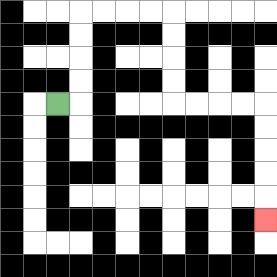{'start': '[2, 4]', 'end': '[11, 9]', 'path_directions': 'R,U,U,U,U,R,R,R,R,D,D,D,D,R,R,R,R,D,D,D,D,D', 'path_coordinates': '[[2, 4], [3, 4], [3, 3], [3, 2], [3, 1], [3, 0], [4, 0], [5, 0], [6, 0], [7, 0], [7, 1], [7, 2], [7, 3], [7, 4], [8, 4], [9, 4], [10, 4], [11, 4], [11, 5], [11, 6], [11, 7], [11, 8], [11, 9]]'}